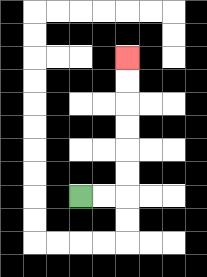{'start': '[3, 8]', 'end': '[5, 2]', 'path_directions': 'R,R,U,U,U,U,U,U', 'path_coordinates': '[[3, 8], [4, 8], [5, 8], [5, 7], [5, 6], [5, 5], [5, 4], [5, 3], [5, 2]]'}